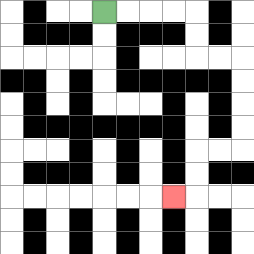{'start': '[4, 0]', 'end': '[7, 8]', 'path_directions': 'R,R,R,R,D,D,R,R,D,D,D,D,L,L,D,D,L', 'path_coordinates': '[[4, 0], [5, 0], [6, 0], [7, 0], [8, 0], [8, 1], [8, 2], [9, 2], [10, 2], [10, 3], [10, 4], [10, 5], [10, 6], [9, 6], [8, 6], [8, 7], [8, 8], [7, 8]]'}